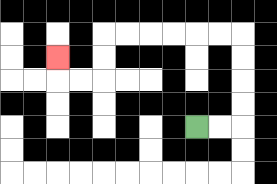{'start': '[8, 5]', 'end': '[2, 2]', 'path_directions': 'R,R,U,U,U,U,L,L,L,L,L,L,D,D,L,L,U', 'path_coordinates': '[[8, 5], [9, 5], [10, 5], [10, 4], [10, 3], [10, 2], [10, 1], [9, 1], [8, 1], [7, 1], [6, 1], [5, 1], [4, 1], [4, 2], [4, 3], [3, 3], [2, 3], [2, 2]]'}